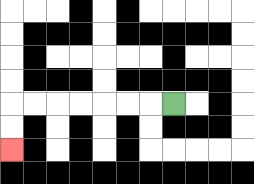{'start': '[7, 4]', 'end': '[0, 6]', 'path_directions': 'L,L,L,L,L,L,L,D,D', 'path_coordinates': '[[7, 4], [6, 4], [5, 4], [4, 4], [3, 4], [2, 4], [1, 4], [0, 4], [0, 5], [0, 6]]'}